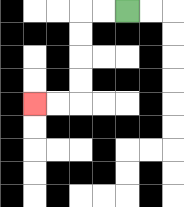{'start': '[5, 0]', 'end': '[1, 4]', 'path_directions': 'L,L,D,D,D,D,L,L', 'path_coordinates': '[[5, 0], [4, 0], [3, 0], [3, 1], [3, 2], [3, 3], [3, 4], [2, 4], [1, 4]]'}